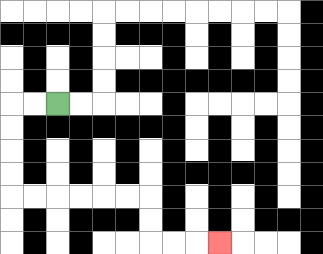{'start': '[2, 4]', 'end': '[9, 10]', 'path_directions': 'L,L,D,D,D,D,R,R,R,R,R,R,D,D,R,R,R', 'path_coordinates': '[[2, 4], [1, 4], [0, 4], [0, 5], [0, 6], [0, 7], [0, 8], [1, 8], [2, 8], [3, 8], [4, 8], [5, 8], [6, 8], [6, 9], [6, 10], [7, 10], [8, 10], [9, 10]]'}